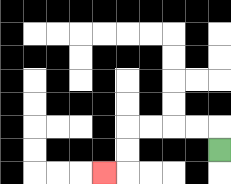{'start': '[9, 6]', 'end': '[4, 7]', 'path_directions': 'U,L,L,L,L,D,D,L', 'path_coordinates': '[[9, 6], [9, 5], [8, 5], [7, 5], [6, 5], [5, 5], [5, 6], [5, 7], [4, 7]]'}